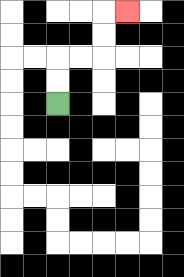{'start': '[2, 4]', 'end': '[5, 0]', 'path_directions': 'U,U,R,R,U,U,R', 'path_coordinates': '[[2, 4], [2, 3], [2, 2], [3, 2], [4, 2], [4, 1], [4, 0], [5, 0]]'}